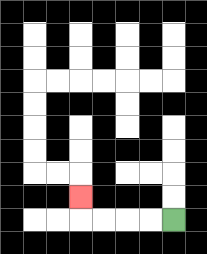{'start': '[7, 9]', 'end': '[3, 8]', 'path_directions': 'L,L,L,L,U', 'path_coordinates': '[[7, 9], [6, 9], [5, 9], [4, 9], [3, 9], [3, 8]]'}